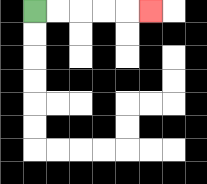{'start': '[1, 0]', 'end': '[6, 0]', 'path_directions': 'R,R,R,R,R', 'path_coordinates': '[[1, 0], [2, 0], [3, 0], [4, 0], [5, 0], [6, 0]]'}